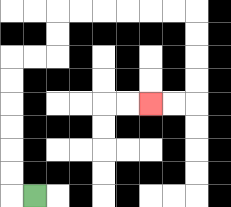{'start': '[1, 8]', 'end': '[6, 4]', 'path_directions': 'L,U,U,U,U,U,U,R,R,U,U,R,R,R,R,R,R,D,D,D,D,L,L', 'path_coordinates': '[[1, 8], [0, 8], [0, 7], [0, 6], [0, 5], [0, 4], [0, 3], [0, 2], [1, 2], [2, 2], [2, 1], [2, 0], [3, 0], [4, 0], [5, 0], [6, 0], [7, 0], [8, 0], [8, 1], [8, 2], [8, 3], [8, 4], [7, 4], [6, 4]]'}